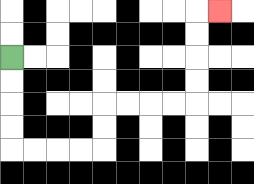{'start': '[0, 2]', 'end': '[9, 0]', 'path_directions': 'D,D,D,D,R,R,R,R,U,U,R,R,R,R,U,U,U,U,R', 'path_coordinates': '[[0, 2], [0, 3], [0, 4], [0, 5], [0, 6], [1, 6], [2, 6], [3, 6], [4, 6], [4, 5], [4, 4], [5, 4], [6, 4], [7, 4], [8, 4], [8, 3], [8, 2], [8, 1], [8, 0], [9, 0]]'}